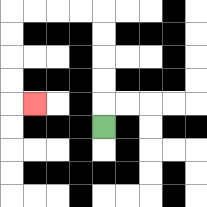{'start': '[4, 5]', 'end': '[1, 4]', 'path_directions': 'U,U,U,U,U,L,L,L,L,D,D,D,D,R', 'path_coordinates': '[[4, 5], [4, 4], [4, 3], [4, 2], [4, 1], [4, 0], [3, 0], [2, 0], [1, 0], [0, 0], [0, 1], [0, 2], [0, 3], [0, 4], [1, 4]]'}